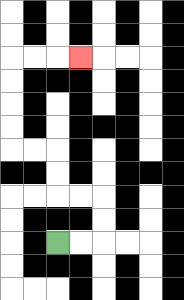{'start': '[2, 10]', 'end': '[3, 2]', 'path_directions': 'R,R,U,U,L,L,U,U,L,L,U,U,U,U,R,R,R', 'path_coordinates': '[[2, 10], [3, 10], [4, 10], [4, 9], [4, 8], [3, 8], [2, 8], [2, 7], [2, 6], [1, 6], [0, 6], [0, 5], [0, 4], [0, 3], [0, 2], [1, 2], [2, 2], [3, 2]]'}